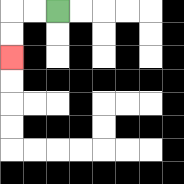{'start': '[2, 0]', 'end': '[0, 2]', 'path_directions': 'L,L,D,D', 'path_coordinates': '[[2, 0], [1, 0], [0, 0], [0, 1], [0, 2]]'}